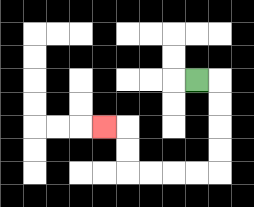{'start': '[8, 3]', 'end': '[4, 5]', 'path_directions': 'R,D,D,D,D,L,L,L,L,U,U,L', 'path_coordinates': '[[8, 3], [9, 3], [9, 4], [9, 5], [9, 6], [9, 7], [8, 7], [7, 7], [6, 7], [5, 7], [5, 6], [5, 5], [4, 5]]'}